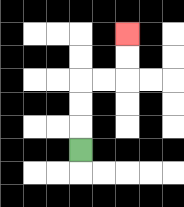{'start': '[3, 6]', 'end': '[5, 1]', 'path_directions': 'U,U,U,R,R,U,U', 'path_coordinates': '[[3, 6], [3, 5], [3, 4], [3, 3], [4, 3], [5, 3], [5, 2], [5, 1]]'}